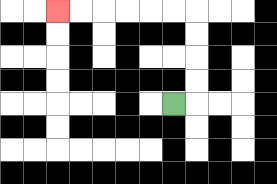{'start': '[7, 4]', 'end': '[2, 0]', 'path_directions': 'R,U,U,U,U,L,L,L,L,L,L', 'path_coordinates': '[[7, 4], [8, 4], [8, 3], [8, 2], [8, 1], [8, 0], [7, 0], [6, 0], [5, 0], [4, 0], [3, 0], [2, 0]]'}